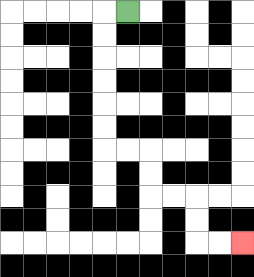{'start': '[5, 0]', 'end': '[10, 10]', 'path_directions': 'L,D,D,D,D,D,D,R,R,D,D,R,R,D,D,R,R', 'path_coordinates': '[[5, 0], [4, 0], [4, 1], [4, 2], [4, 3], [4, 4], [4, 5], [4, 6], [5, 6], [6, 6], [6, 7], [6, 8], [7, 8], [8, 8], [8, 9], [8, 10], [9, 10], [10, 10]]'}